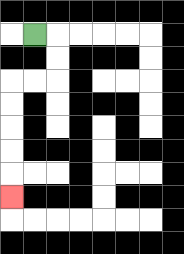{'start': '[1, 1]', 'end': '[0, 8]', 'path_directions': 'R,D,D,L,L,D,D,D,D,D', 'path_coordinates': '[[1, 1], [2, 1], [2, 2], [2, 3], [1, 3], [0, 3], [0, 4], [0, 5], [0, 6], [0, 7], [0, 8]]'}